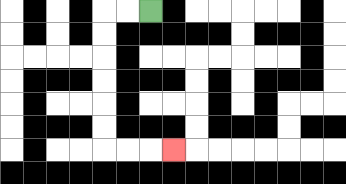{'start': '[6, 0]', 'end': '[7, 6]', 'path_directions': 'L,L,D,D,D,D,D,D,R,R,R', 'path_coordinates': '[[6, 0], [5, 0], [4, 0], [4, 1], [4, 2], [4, 3], [4, 4], [4, 5], [4, 6], [5, 6], [6, 6], [7, 6]]'}